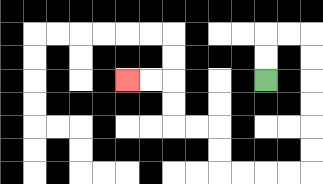{'start': '[11, 3]', 'end': '[5, 3]', 'path_directions': 'U,U,R,R,D,D,D,D,D,D,L,L,L,L,U,U,L,L,U,U,L,L', 'path_coordinates': '[[11, 3], [11, 2], [11, 1], [12, 1], [13, 1], [13, 2], [13, 3], [13, 4], [13, 5], [13, 6], [13, 7], [12, 7], [11, 7], [10, 7], [9, 7], [9, 6], [9, 5], [8, 5], [7, 5], [7, 4], [7, 3], [6, 3], [5, 3]]'}